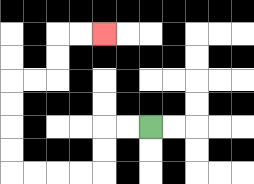{'start': '[6, 5]', 'end': '[4, 1]', 'path_directions': 'L,L,D,D,L,L,L,L,U,U,U,U,R,R,U,U,R,R', 'path_coordinates': '[[6, 5], [5, 5], [4, 5], [4, 6], [4, 7], [3, 7], [2, 7], [1, 7], [0, 7], [0, 6], [0, 5], [0, 4], [0, 3], [1, 3], [2, 3], [2, 2], [2, 1], [3, 1], [4, 1]]'}